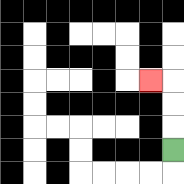{'start': '[7, 6]', 'end': '[6, 3]', 'path_directions': 'U,U,U,L', 'path_coordinates': '[[7, 6], [7, 5], [7, 4], [7, 3], [6, 3]]'}